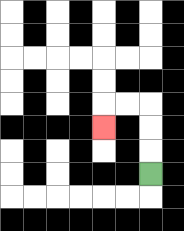{'start': '[6, 7]', 'end': '[4, 5]', 'path_directions': 'U,U,U,L,L,D', 'path_coordinates': '[[6, 7], [6, 6], [6, 5], [6, 4], [5, 4], [4, 4], [4, 5]]'}